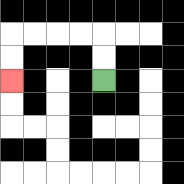{'start': '[4, 3]', 'end': '[0, 3]', 'path_directions': 'U,U,L,L,L,L,D,D', 'path_coordinates': '[[4, 3], [4, 2], [4, 1], [3, 1], [2, 1], [1, 1], [0, 1], [0, 2], [0, 3]]'}